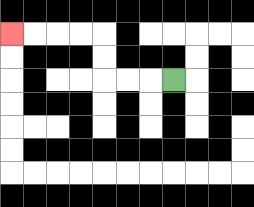{'start': '[7, 3]', 'end': '[0, 1]', 'path_directions': 'L,L,L,U,U,L,L,L,L', 'path_coordinates': '[[7, 3], [6, 3], [5, 3], [4, 3], [4, 2], [4, 1], [3, 1], [2, 1], [1, 1], [0, 1]]'}